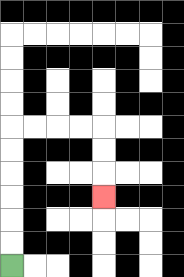{'start': '[0, 11]', 'end': '[4, 8]', 'path_directions': 'U,U,U,U,U,U,R,R,R,R,D,D,D', 'path_coordinates': '[[0, 11], [0, 10], [0, 9], [0, 8], [0, 7], [0, 6], [0, 5], [1, 5], [2, 5], [3, 5], [4, 5], [4, 6], [4, 7], [4, 8]]'}